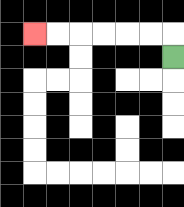{'start': '[7, 2]', 'end': '[1, 1]', 'path_directions': 'U,L,L,L,L,L,L', 'path_coordinates': '[[7, 2], [7, 1], [6, 1], [5, 1], [4, 1], [3, 1], [2, 1], [1, 1]]'}